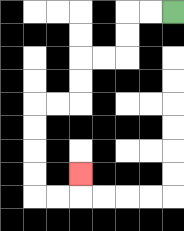{'start': '[7, 0]', 'end': '[3, 7]', 'path_directions': 'L,L,D,D,L,L,D,D,L,L,D,D,D,D,R,R,U', 'path_coordinates': '[[7, 0], [6, 0], [5, 0], [5, 1], [5, 2], [4, 2], [3, 2], [3, 3], [3, 4], [2, 4], [1, 4], [1, 5], [1, 6], [1, 7], [1, 8], [2, 8], [3, 8], [3, 7]]'}